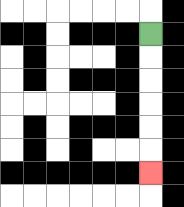{'start': '[6, 1]', 'end': '[6, 7]', 'path_directions': 'D,D,D,D,D,D', 'path_coordinates': '[[6, 1], [6, 2], [6, 3], [6, 4], [6, 5], [6, 6], [6, 7]]'}